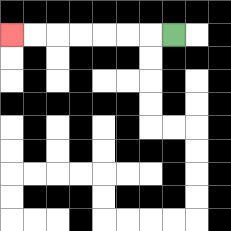{'start': '[7, 1]', 'end': '[0, 1]', 'path_directions': 'L,L,L,L,L,L,L', 'path_coordinates': '[[7, 1], [6, 1], [5, 1], [4, 1], [3, 1], [2, 1], [1, 1], [0, 1]]'}